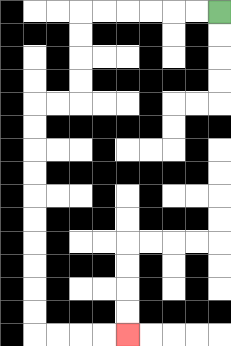{'start': '[9, 0]', 'end': '[5, 14]', 'path_directions': 'L,L,L,L,L,L,D,D,D,D,L,L,D,D,D,D,D,D,D,D,D,D,R,R,R,R', 'path_coordinates': '[[9, 0], [8, 0], [7, 0], [6, 0], [5, 0], [4, 0], [3, 0], [3, 1], [3, 2], [3, 3], [3, 4], [2, 4], [1, 4], [1, 5], [1, 6], [1, 7], [1, 8], [1, 9], [1, 10], [1, 11], [1, 12], [1, 13], [1, 14], [2, 14], [3, 14], [4, 14], [5, 14]]'}